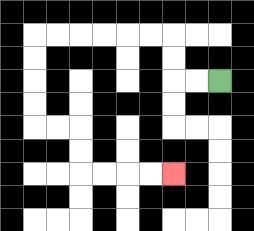{'start': '[9, 3]', 'end': '[7, 7]', 'path_directions': 'L,L,U,U,L,L,L,L,L,L,D,D,D,D,R,R,D,D,R,R,R,R', 'path_coordinates': '[[9, 3], [8, 3], [7, 3], [7, 2], [7, 1], [6, 1], [5, 1], [4, 1], [3, 1], [2, 1], [1, 1], [1, 2], [1, 3], [1, 4], [1, 5], [2, 5], [3, 5], [3, 6], [3, 7], [4, 7], [5, 7], [6, 7], [7, 7]]'}